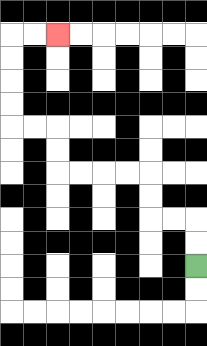{'start': '[8, 11]', 'end': '[2, 1]', 'path_directions': 'U,U,L,L,U,U,L,L,L,L,U,U,L,L,U,U,U,U,R,R', 'path_coordinates': '[[8, 11], [8, 10], [8, 9], [7, 9], [6, 9], [6, 8], [6, 7], [5, 7], [4, 7], [3, 7], [2, 7], [2, 6], [2, 5], [1, 5], [0, 5], [0, 4], [0, 3], [0, 2], [0, 1], [1, 1], [2, 1]]'}